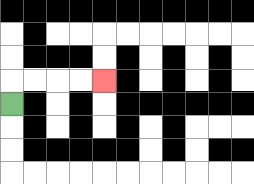{'start': '[0, 4]', 'end': '[4, 3]', 'path_directions': 'U,R,R,R,R', 'path_coordinates': '[[0, 4], [0, 3], [1, 3], [2, 3], [3, 3], [4, 3]]'}